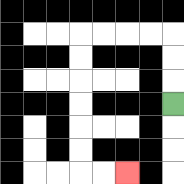{'start': '[7, 4]', 'end': '[5, 7]', 'path_directions': 'U,U,U,L,L,L,L,D,D,D,D,D,D,R,R', 'path_coordinates': '[[7, 4], [7, 3], [7, 2], [7, 1], [6, 1], [5, 1], [4, 1], [3, 1], [3, 2], [3, 3], [3, 4], [3, 5], [3, 6], [3, 7], [4, 7], [5, 7]]'}